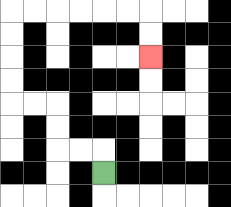{'start': '[4, 7]', 'end': '[6, 2]', 'path_directions': 'U,L,L,U,U,L,L,U,U,U,U,R,R,R,R,R,R,D,D', 'path_coordinates': '[[4, 7], [4, 6], [3, 6], [2, 6], [2, 5], [2, 4], [1, 4], [0, 4], [0, 3], [0, 2], [0, 1], [0, 0], [1, 0], [2, 0], [3, 0], [4, 0], [5, 0], [6, 0], [6, 1], [6, 2]]'}